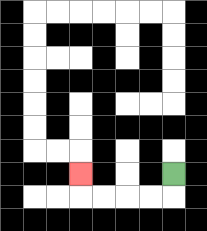{'start': '[7, 7]', 'end': '[3, 7]', 'path_directions': 'D,L,L,L,L,U', 'path_coordinates': '[[7, 7], [7, 8], [6, 8], [5, 8], [4, 8], [3, 8], [3, 7]]'}